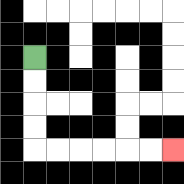{'start': '[1, 2]', 'end': '[7, 6]', 'path_directions': 'D,D,D,D,R,R,R,R,R,R', 'path_coordinates': '[[1, 2], [1, 3], [1, 4], [1, 5], [1, 6], [2, 6], [3, 6], [4, 6], [5, 6], [6, 6], [7, 6]]'}